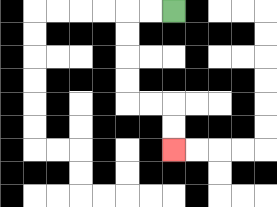{'start': '[7, 0]', 'end': '[7, 6]', 'path_directions': 'L,L,D,D,D,D,R,R,D,D', 'path_coordinates': '[[7, 0], [6, 0], [5, 0], [5, 1], [5, 2], [5, 3], [5, 4], [6, 4], [7, 4], [7, 5], [7, 6]]'}